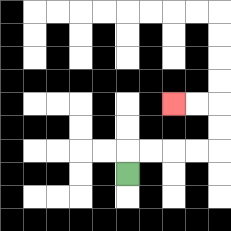{'start': '[5, 7]', 'end': '[7, 4]', 'path_directions': 'U,R,R,R,R,U,U,L,L', 'path_coordinates': '[[5, 7], [5, 6], [6, 6], [7, 6], [8, 6], [9, 6], [9, 5], [9, 4], [8, 4], [7, 4]]'}